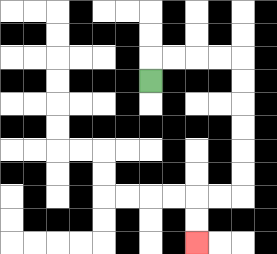{'start': '[6, 3]', 'end': '[8, 10]', 'path_directions': 'U,R,R,R,R,D,D,D,D,D,D,L,L,D,D', 'path_coordinates': '[[6, 3], [6, 2], [7, 2], [8, 2], [9, 2], [10, 2], [10, 3], [10, 4], [10, 5], [10, 6], [10, 7], [10, 8], [9, 8], [8, 8], [8, 9], [8, 10]]'}